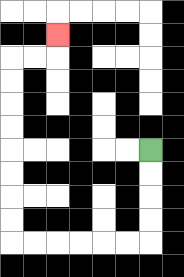{'start': '[6, 6]', 'end': '[2, 1]', 'path_directions': 'D,D,D,D,L,L,L,L,L,L,U,U,U,U,U,U,U,U,R,R,U', 'path_coordinates': '[[6, 6], [6, 7], [6, 8], [6, 9], [6, 10], [5, 10], [4, 10], [3, 10], [2, 10], [1, 10], [0, 10], [0, 9], [0, 8], [0, 7], [0, 6], [0, 5], [0, 4], [0, 3], [0, 2], [1, 2], [2, 2], [2, 1]]'}